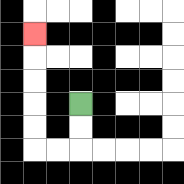{'start': '[3, 4]', 'end': '[1, 1]', 'path_directions': 'D,D,L,L,U,U,U,U,U', 'path_coordinates': '[[3, 4], [3, 5], [3, 6], [2, 6], [1, 6], [1, 5], [1, 4], [1, 3], [1, 2], [1, 1]]'}